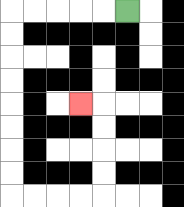{'start': '[5, 0]', 'end': '[3, 4]', 'path_directions': 'L,L,L,L,L,D,D,D,D,D,D,D,D,R,R,R,R,U,U,U,U,L', 'path_coordinates': '[[5, 0], [4, 0], [3, 0], [2, 0], [1, 0], [0, 0], [0, 1], [0, 2], [0, 3], [0, 4], [0, 5], [0, 6], [0, 7], [0, 8], [1, 8], [2, 8], [3, 8], [4, 8], [4, 7], [4, 6], [4, 5], [4, 4], [3, 4]]'}